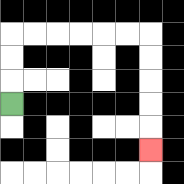{'start': '[0, 4]', 'end': '[6, 6]', 'path_directions': 'U,U,U,R,R,R,R,R,R,D,D,D,D,D', 'path_coordinates': '[[0, 4], [0, 3], [0, 2], [0, 1], [1, 1], [2, 1], [3, 1], [4, 1], [5, 1], [6, 1], [6, 2], [6, 3], [6, 4], [6, 5], [6, 6]]'}